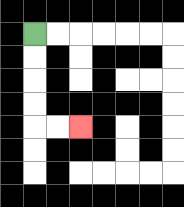{'start': '[1, 1]', 'end': '[3, 5]', 'path_directions': 'D,D,D,D,R,R', 'path_coordinates': '[[1, 1], [1, 2], [1, 3], [1, 4], [1, 5], [2, 5], [3, 5]]'}